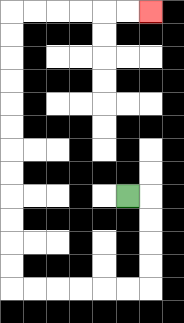{'start': '[5, 8]', 'end': '[6, 0]', 'path_directions': 'R,D,D,D,D,L,L,L,L,L,L,U,U,U,U,U,U,U,U,U,U,U,U,R,R,R,R,R,R', 'path_coordinates': '[[5, 8], [6, 8], [6, 9], [6, 10], [6, 11], [6, 12], [5, 12], [4, 12], [3, 12], [2, 12], [1, 12], [0, 12], [0, 11], [0, 10], [0, 9], [0, 8], [0, 7], [0, 6], [0, 5], [0, 4], [0, 3], [0, 2], [0, 1], [0, 0], [1, 0], [2, 0], [3, 0], [4, 0], [5, 0], [6, 0]]'}